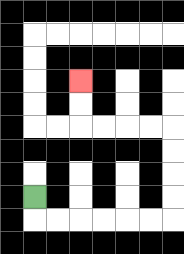{'start': '[1, 8]', 'end': '[3, 3]', 'path_directions': 'D,R,R,R,R,R,R,U,U,U,U,L,L,L,L,U,U', 'path_coordinates': '[[1, 8], [1, 9], [2, 9], [3, 9], [4, 9], [5, 9], [6, 9], [7, 9], [7, 8], [7, 7], [7, 6], [7, 5], [6, 5], [5, 5], [4, 5], [3, 5], [3, 4], [3, 3]]'}